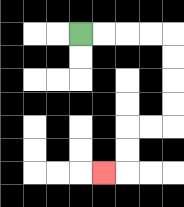{'start': '[3, 1]', 'end': '[4, 7]', 'path_directions': 'R,R,R,R,D,D,D,D,L,L,D,D,L', 'path_coordinates': '[[3, 1], [4, 1], [5, 1], [6, 1], [7, 1], [7, 2], [7, 3], [7, 4], [7, 5], [6, 5], [5, 5], [5, 6], [5, 7], [4, 7]]'}